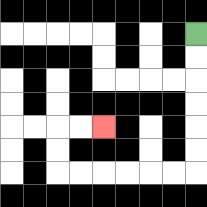{'start': '[8, 1]', 'end': '[4, 5]', 'path_directions': 'D,D,D,D,D,D,L,L,L,L,L,L,U,U,R,R', 'path_coordinates': '[[8, 1], [8, 2], [8, 3], [8, 4], [8, 5], [8, 6], [8, 7], [7, 7], [6, 7], [5, 7], [4, 7], [3, 7], [2, 7], [2, 6], [2, 5], [3, 5], [4, 5]]'}